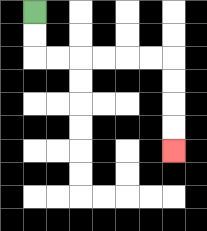{'start': '[1, 0]', 'end': '[7, 6]', 'path_directions': 'D,D,R,R,R,R,R,R,D,D,D,D', 'path_coordinates': '[[1, 0], [1, 1], [1, 2], [2, 2], [3, 2], [4, 2], [5, 2], [6, 2], [7, 2], [7, 3], [7, 4], [7, 5], [7, 6]]'}